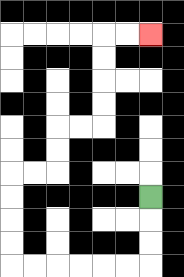{'start': '[6, 8]', 'end': '[6, 1]', 'path_directions': 'D,D,D,L,L,L,L,L,L,U,U,U,U,R,R,U,U,R,R,U,U,U,U,R,R', 'path_coordinates': '[[6, 8], [6, 9], [6, 10], [6, 11], [5, 11], [4, 11], [3, 11], [2, 11], [1, 11], [0, 11], [0, 10], [0, 9], [0, 8], [0, 7], [1, 7], [2, 7], [2, 6], [2, 5], [3, 5], [4, 5], [4, 4], [4, 3], [4, 2], [4, 1], [5, 1], [6, 1]]'}